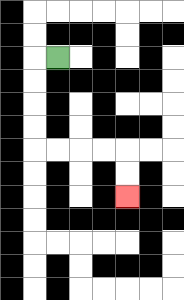{'start': '[2, 2]', 'end': '[5, 8]', 'path_directions': 'L,D,D,D,D,R,R,R,R,D,D', 'path_coordinates': '[[2, 2], [1, 2], [1, 3], [1, 4], [1, 5], [1, 6], [2, 6], [3, 6], [4, 6], [5, 6], [5, 7], [5, 8]]'}